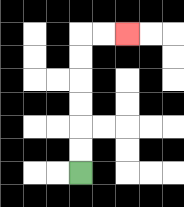{'start': '[3, 7]', 'end': '[5, 1]', 'path_directions': 'U,U,U,U,U,U,R,R', 'path_coordinates': '[[3, 7], [3, 6], [3, 5], [3, 4], [3, 3], [3, 2], [3, 1], [4, 1], [5, 1]]'}